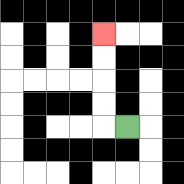{'start': '[5, 5]', 'end': '[4, 1]', 'path_directions': 'L,U,U,U,U', 'path_coordinates': '[[5, 5], [4, 5], [4, 4], [4, 3], [4, 2], [4, 1]]'}